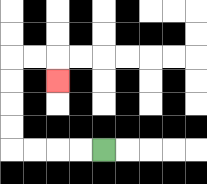{'start': '[4, 6]', 'end': '[2, 3]', 'path_directions': 'L,L,L,L,U,U,U,U,R,R,D', 'path_coordinates': '[[4, 6], [3, 6], [2, 6], [1, 6], [0, 6], [0, 5], [0, 4], [0, 3], [0, 2], [1, 2], [2, 2], [2, 3]]'}